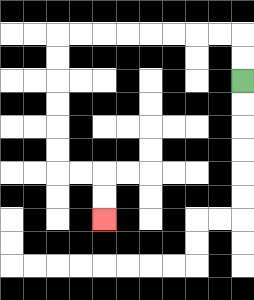{'start': '[10, 3]', 'end': '[4, 9]', 'path_directions': 'U,U,L,L,L,L,L,L,L,L,D,D,D,D,D,D,R,R,D,D', 'path_coordinates': '[[10, 3], [10, 2], [10, 1], [9, 1], [8, 1], [7, 1], [6, 1], [5, 1], [4, 1], [3, 1], [2, 1], [2, 2], [2, 3], [2, 4], [2, 5], [2, 6], [2, 7], [3, 7], [4, 7], [4, 8], [4, 9]]'}